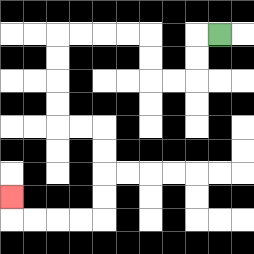{'start': '[9, 1]', 'end': '[0, 8]', 'path_directions': 'L,D,D,L,L,U,U,L,L,L,L,D,D,D,D,R,R,D,D,D,D,L,L,L,L,U', 'path_coordinates': '[[9, 1], [8, 1], [8, 2], [8, 3], [7, 3], [6, 3], [6, 2], [6, 1], [5, 1], [4, 1], [3, 1], [2, 1], [2, 2], [2, 3], [2, 4], [2, 5], [3, 5], [4, 5], [4, 6], [4, 7], [4, 8], [4, 9], [3, 9], [2, 9], [1, 9], [0, 9], [0, 8]]'}